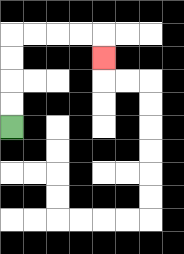{'start': '[0, 5]', 'end': '[4, 2]', 'path_directions': 'U,U,U,U,R,R,R,R,D', 'path_coordinates': '[[0, 5], [0, 4], [0, 3], [0, 2], [0, 1], [1, 1], [2, 1], [3, 1], [4, 1], [4, 2]]'}